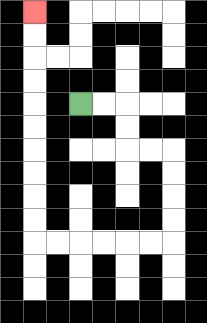{'start': '[3, 4]', 'end': '[1, 0]', 'path_directions': 'R,R,D,D,R,R,D,D,D,D,L,L,L,L,L,L,U,U,U,U,U,U,U,U,U,U', 'path_coordinates': '[[3, 4], [4, 4], [5, 4], [5, 5], [5, 6], [6, 6], [7, 6], [7, 7], [7, 8], [7, 9], [7, 10], [6, 10], [5, 10], [4, 10], [3, 10], [2, 10], [1, 10], [1, 9], [1, 8], [1, 7], [1, 6], [1, 5], [1, 4], [1, 3], [1, 2], [1, 1], [1, 0]]'}